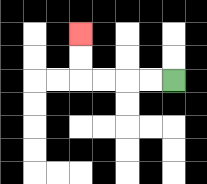{'start': '[7, 3]', 'end': '[3, 1]', 'path_directions': 'L,L,L,L,U,U', 'path_coordinates': '[[7, 3], [6, 3], [5, 3], [4, 3], [3, 3], [3, 2], [3, 1]]'}